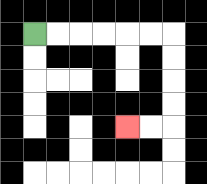{'start': '[1, 1]', 'end': '[5, 5]', 'path_directions': 'R,R,R,R,R,R,D,D,D,D,L,L', 'path_coordinates': '[[1, 1], [2, 1], [3, 1], [4, 1], [5, 1], [6, 1], [7, 1], [7, 2], [7, 3], [7, 4], [7, 5], [6, 5], [5, 5]]'}